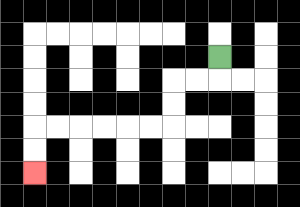{'start': '[9, 2]', 'end': '[1, 7]', 'path_directions': 'D,L,L,D,D,L,L,L,L,L,L,D,D', 'path_coordinates': '[[9, 2], [9, 3], [8, 3], [7, 3], [7, 4], [7, 5], [6, 5], [5, 5], [4, 5], [3, 5], [2, 5], [1, 5], [1, 6], [1, 7]]'}